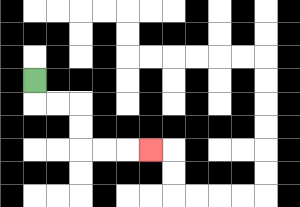{'start': '[1, 3]', 'end': '[6, 6]', 'path_directions': 'D,R,R,D,D,R,R,R', 'path_coordinates': '[[1, 3], [1, 4], [2, 4], [3, 4], [3, 5], [3, 6], [4, 6], [5, 6], [6, 6]]'}